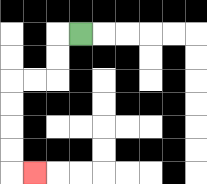{'start': '[3, 1]', 'end': '[1, 7]', 'path_directions': 'L,D,D,L,L,D,D,D,D,R', 'path_coordinates': '[[3, 1], [2, 1], [2, 2], [2, 3], [1, 3], [0, 3], [0, 4], [0, 5], [0, 6], [0, 7], [1, 7]]'}